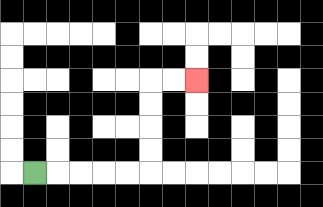{'start': '[1, 7]', 'end': '[8, 3]', 'path_directions': 'R,R,R,R,R,U,U,U,U,R,R', 'path_coordinates': '[[1, 7], [2, 7], [3, 7], [4, 7], [5, 7], [6, 7], [6, 6], [6, 5], [6, 4], [6, 3], [7, 3], [8, 3]]'}